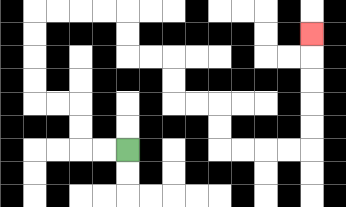{'start': '[5, 6]', 'end': '[13, 1]', 'path_directions': 'L,L,U,U,L,L,U,U,U,U,R,R,R,R,D,D,R,R,D,D,R,R,D,D,R,R,R,R,U,U,U,U,U', 'path_coordinates': '[[5, 6], [4, 6], [3, 6], [3, 5], [3, 4], [2, 4], [1, 4], [1, 3], [1, 2], [1, 1], [1, 0], [2, 0], [3, 0], [4, 0], [5, 0], [5, 1], [5, 2], [6, 2], [7, 2], [7, 3], [7, 4], [8, 4], [9, 4], [9, 5], [9, 6], [10, 6], [11, 6], [12, 6], [13, 6], [13, 5], [13, 4], [13, 3], [13, 2], [13, 1]]'}